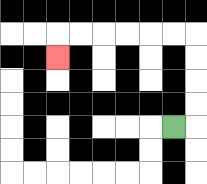{'start': '[7, 5]', 'end': '[2, 2]', 'path_directions': 'R,U,U,U,U,L,L,L,L,L,L,D', 'path_coordinates': '[[7, 5], [8, 5], [8, 4], [8, 3], [8, 2], [8, 1], [7, 1], [6, 1], [5, 1], [4, 1], [3, 1], [2, 1], [2, 2]]'}